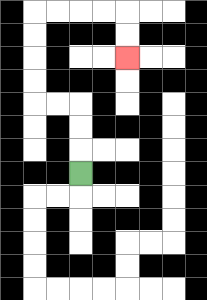{'start': '[3, 7]', 'end': '[5, 2]', 'path_directions': 'U,U,U,L,L,U,U,U,U,R,R,R,R,D,D', 'path_coordinates': '[[3, 7], [3, 6], [3, 5], [3, 4], [2, 4], [1, 4], [1, 3], [1, 2], [1, 1], [1, 0], [2, 0], [3, 0], [4, 0], [5, 0], [5, 1], [5, 2]]'}